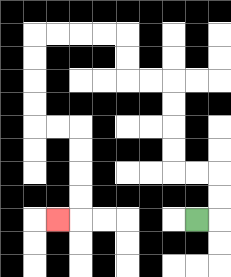{'start': '[8, 9]', 'end': '[2, 9]', 'path_directions': 'R,U,U,L,L,U,U,U,U,L,L,U,U,L,L,L,L,D,D,D,D,R,R,D,D,D,D,L', 'path_coordinates': '[[8, 9], [9, 9], [9, 8], [9, 7], [8, 7], [7, 7], [7, 6], [7, 5], [7, 4], [7, 3], [6, 3], [5, 3], [5, 2], [5, 1], [4, 1], [3, 1], [2, 1], [1, 1], [1, 2], [1, 3], [1, 4], [1, 5], [2, 5], [3, 5], [3, 6], [3, 7], [3, 8], [3, 9], [2, 9]]'}